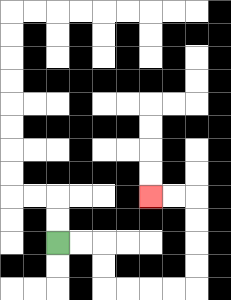{'start': '[2, 10]', 'end': '[6, 8]', 'path_directions': 'R,R,D,D,R,R,R,R,U,U,U,U,L,L', 'path_coordinates': '[[2, 10], [3, 10], [4, 10], [4, 11], [4, 12], [5, 12], [6, 12], [7, 12], [8, 12], [8, 11], [8, 10], [8, 9], [8, 8], [7, 8], [6, 8]]'}